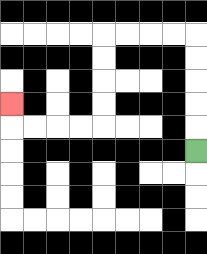{'start': '[8, 6]', 'end': '[0, 4]', 'path_directions': 'U,U,U,U,U,L,L,L,L,D,D,D,D,L,L,L,L,U', 'path_coordinates': '[[8, 6], [8, 5], [8, 4], [8, 3], [8, 2], [8, 1], [7, 1], [6, 1], [5, 1], [4, 1], [4, 2], [4, 3], [4, 4], [4, 5], [3, 5], [2, 5], [1, 5], [0, 5], [0, 4]]'}